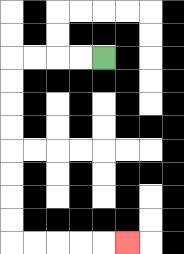{'start': '[4, 2]', 'end': '[5, 10]', 'path_directions': 'L,L,L,L,D,D,D,D,D,D,D,D,R,R,R,R,R', 'path_coordinates': '[[4, 2], [3, 2], [2, 2], [1, 2], [0, 2], [0, 3], [0, 4], [0, 5], [0, 6], [0, 7], [0, 8], [0, 9], [0, 10], [1, 10], [2, 10], [3, 10], [4, 10], [5, 10]]'}